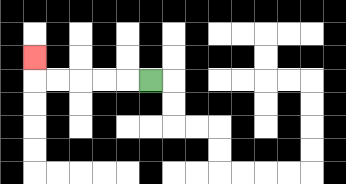{'start': '[6, 3]', 'end': '[1, 2]', 'path_directions': 'L,L,L,L,L,U', 'path_coordinates': '[[6, 3], [5, 3], [4, 3], [3, 3], [2, 3], [1, 3], [1, 2]]'}